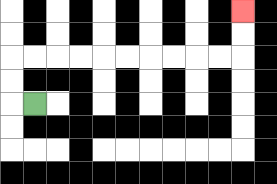{'start': '[1, 4]', 'end': '[10, 0]', 'path_directions': 'L,U,U,R,R,R,R,R,R,R,R,R,R,U,U', 'path_coordinates': '[[1, 4], [0, 4], [0, 3], [0, 2], [1, 2], [2, 2], [3, 2], [4, 2], [5, 2], [6, 2], [7, 2], [8, 2], [9, 2], [10, 2], [10, 1], [10, 0]]'}